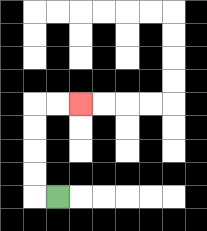{'start': '[2, 8]', 'end': '[3, 4]', 'path_directions': 'L,U,U,U,U,R,R', 'path_coordinates': '[[2, 8], [1, 8], [1, 7], [1, 6], [1, 5], [1, 4], [2, 4], [3, 4]]'}